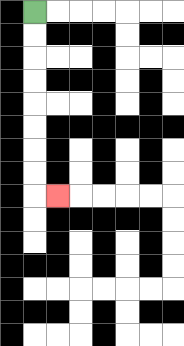{'start': '[1, 0]', 'end': '[2, 8]', 'path_directions': 'D,D,D,D,D,D,D,D,R', 'path_coordinates': '[[1, 0], [1, 1], [1, 2], [1, 3], [1, 4], [1, 5], [1, 6], [1, 7], [1, 8], [2, 8]]'}